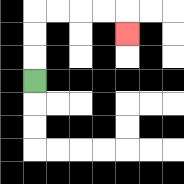{'start': '[1, 3]', 'end': '[5, 1]', 'path_directions': 'U,U,U,R,R,R,R,D', 'path_coordinates': '[[1, 3], [1, 2], [1, 1], [1, 0], [2, 0], [3, 0], [4, 0], [5, 0], [5, 1]]'}